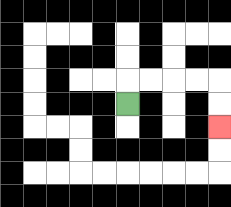{'start': '[5, 4]', 'end': '[9, 5]', 'path_directions': 'U,R,R,R,R,D,D', 'path_coordinates': '[[5, 4], [5, 3], [6, 3], [7, 3], [8, 3], [9, 3], [9, 4], [9, 5]]'}